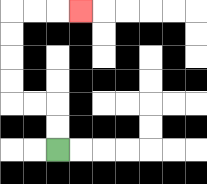{'start': '[2, 6]', 'end': '[3, 0]', 'path_directions': 'U,U,L,L,U,U,U,U,R,R,R', 'path_coordinates': '[[2, 6], [2, 5], [2, 4], [1, 4], [0, 4], [0, 3], [0, 2], [0, 1], [0, 0], [1, 0], [2, 0], [3, 0]]'}